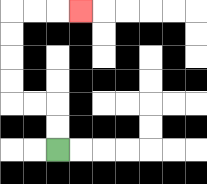{'start': '[2, 6]', 'end': '[3, 0]', 'path_directions': 'U,U,L,L,U,U,U,U,R,R,R', 'path_coordinates': '[[2, 6], [2, 5], [2, 4], [1, 4], [0, 4], [0, 3], [0, 2], [0, 1], [0, 0], [1, 0], [2, 0], [3, 0]]'}